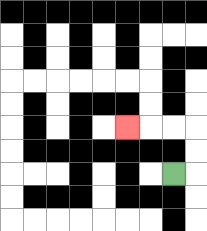{'start': '[7, 7]', 'end': '[5, 5]', 'path_directions': 'R,U,U,L,L,L', 'path_coordinates': '[[7, 7], [8, 7], [8, 6], [8, 5], [7, 5], [6, 5], [5, 5]]'}